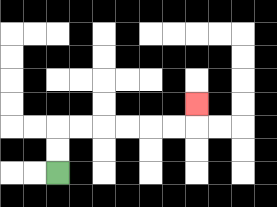{'start': '[2, 7]', 'end': '[8, 4]', 'path_directions': 'U,U,R,R,R,R,R,R,U', 'path_coordinates': '[[2, 7], [2, 6], [2, 5], [3, 5], [4, 5], [5, 5], [6, 5], [7, 5], [8, 5], [8, 4]]'}